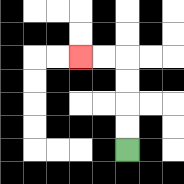{'start': '[5, 6]', 'end': '[3, 2]', 'path_directions': 'U,U,U,U,L,L', 'path_coordinates': '[[5, 6], [5, 5], [5, 4], [5, 3], [5, 2], [4, 2], [3, 2]]'}